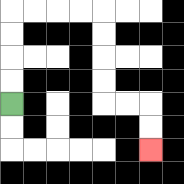{'start': '[0, 4]', 'end': '[6, 6]', 'path_directions': 'U,U,U,U,R,R,R,R,D,D,D,D,R,R,D,D', 'path_coordinates': '[[0, 4], [0, 3], [0, 2], [0, 1], [0, 0], [1, 0], [2, 0], [3, 0], [4, 0], [4, 1], [4, 2], [4, 3], [4, 4], [5, 4], [6, 4], [6, 5], [6, 6]]'}